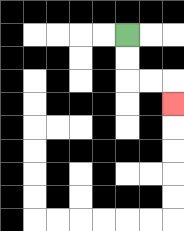{'start': '[5, 1]', 'end': '[7, 4]', 'path_directions': 'D,D,R,R,D', 'path_coordinates': '[[5, 1], [5, 2], [5, 3], [6, 3], [7, 3], [7, 4]]'}